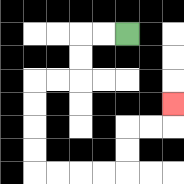{'start': '[5, 1]', 'end': '[7, 4]', 'path_directions': 'L,L,D,D,L,L,D,D,D,D,R,R,R,R,U,U,R,R,U', 'path_coordinates': '[[5, 1], [4, 1], [3, 1], [3, 2], [3, 3], [2, 3], [1, 3], [1, 4], [1, 5], [1, 6], [1, 7], [2, 7], [3, 7], [4, 7], [5, 7], [5, 6], [5, 5], [6, 5], [7, 5], [7, 4]]'}